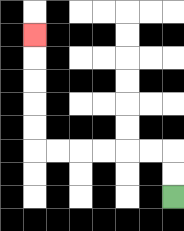{'start': '[7, 8]', 'end': '[1, 1]', 'path_directions': 'U,U,L,L,L,L,L,L,U,U,U,U,U', 'path_coordinates': '[[7, 8], [7, 7], [7, 6], [6, 6], [5, 6], [4, 6], [3, 6], [2, 6], [1, 6], [1, 5], [1, 4], [1, 3], [1, 2], [1, 1]]'}